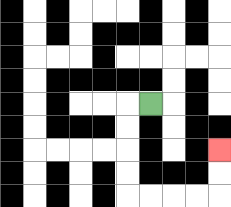{'start': '[6, 4]', 'end': '[9, 6]', 'path_directions': 'L,D,D,D,D,R,R,R,R,U,U', 'path_coordinates': '[[6, 4], [5, 4], [5, 5], [5, 6], [5, 7], [5, 8], [6, 8], [7, 8], [8, 8], [9, 8], [9, 7], [9, 6]]'}